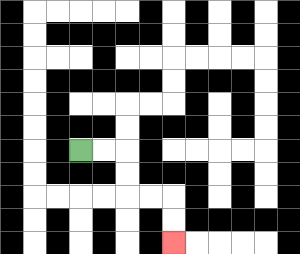{'start': '[3, 6]', 'end': '[7, 10]', 'path_directions': 'R,R,D,D,R,R,D,D', 'path_coordinates': '[[3, 6], [4, 6], [5, 6], [5, 7], [5, 8], [6, 8], [7, 8], [7, 9], [7, 10]]'}